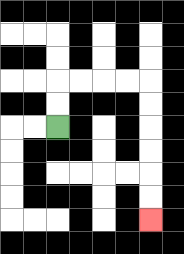{'start': '[2, 5]', 'end': '[6, 9]', 'path_directions': 'U,U,R,R,R,R,D,D,D,D,D,D', 'path_coordinates': '[[2, 5], [2, 4], [2, 3], [3, 3], [4, 3], [5, 3], [6, 3], [6, 4], [6, 5], [6, 6], [6, 7], [6, 8], [6, 9]]'}